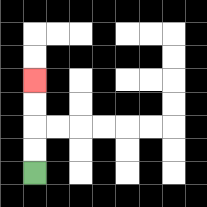{'start': '[1, 7]', 'end': '[1, 3]', 'path_directions': 'U,U,U,U', 'path_coordinates': '[[1, 7], [1, 6], [1, 5], [1, 4], [1, 3]]'}